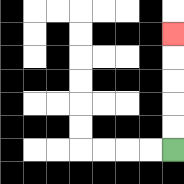{'start': '[7, 6]', 'end': '[7, 1]', 'path_directions': 'U,U,U,U,U', 'path_coordinates': '[[7, 6], [7, 5], [7, 4], [7, 3], [7, 2], [7, 1]]'}